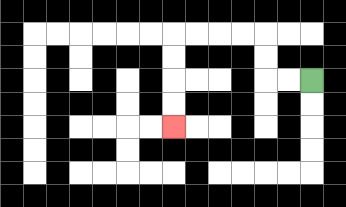{'start': '[13, 3]', 'end': '[7, 5]', 'path_directions': 'L,L,U,U,L,L,L,L,D,D,D,D', 'path_coordinates': '[[13, 3], [12, 3], [11, 3], [11, 2], [11, 1], [10, 1], [9, 1], [8, 1], [7, 1], [7, 2], [7, 3], [7, 4], [7, 5]]'}